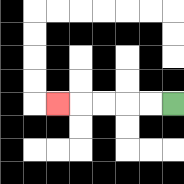{'start': '[7, 4]', 'end': '[2, 4]', 'path_directions': 'L,L,L,L,L', 'path_coordinates': '[[7, 4], [6, 4], [5, 4], [4, 4], [3, 4], [2, 4]]'}